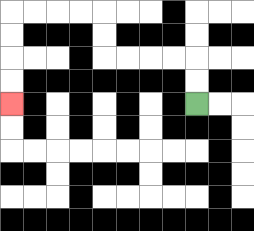{'start': '[8, 4]', 'end': '[0, 4]', 'path_directions': 'U,U,L,L,L,L,U,U,L,L,L,L,D,D,D,D', 'path_coordinates': '[[8, 4], [8, 3], [8, 2], [7, 2], [6, 2], [5, 2], [4, 2], [4, 1], [4, 0], [3, 0], [2, 0], [1, 0], [0, 0], [0, 1], [0, 2], [0, 3], [0, 4]]'}